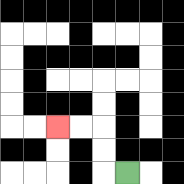{'start': '[5, 7]', 'end': '[2, 5]', 'path_directions': 'L,U,U,L,L', 'path_coordinates': '[[5, 7], [4, 7], [4, 6], [4, 5], [3, 5], [2, 5]]'}